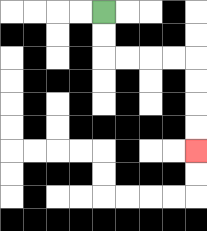{'start': '[4, 0]', 'end': '[8, 6]', 'path_directions': 'D,D,R,R,R,R,D,D,D,D', 'path_coordinates': '[[4, 0], [4, 1], [4, 2], [5, 2], [6, 2], [7, 2], [8, 2], [8, 3], [8, 4], [8, 5], [8, 6]]'}